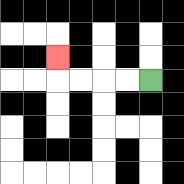{'start': '[6, 3]', 'end': '[2, 2]', 'path_directions': 'L,L,L,L,U', 'path_coordinates': '[[6, 3], [5, 3], [4, 3], [3, 3], [2, 3], [2, 2]]'}